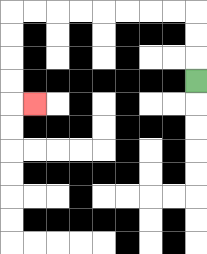{'start': '[8, 3]', 'end': '[1, 4]', 'path_directions': 'U,U,U,L,L,L,L,L,L,L,L,D,D,D,D,R', 'path_coordinates': '[[8, 3], [8, 2], [8, 1], [8, 0], [7, 0], [6, 0], [5, 0], [4, 0], [3, 0], [2, 0], [1, 0], [0, 0], [0, 1], [0, 2], [0, 3], [0, 4], [1, 4]]'}